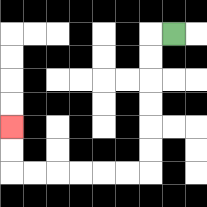{'start': '[7, 1]', 'end': '[0, 5]', 'path_directions': 'L,D,D,D,D,D,D,L,L,L,L,L,L,U,U', 'path_coordinates': '[[7, 1], [6, 1], [6, 2], [6, 3], [6, 4], [6, 5], [6, 6], [6, 7], [5, 7], [4, 7], [3, 7], [2, 7], [1, 7], [0, 7], [0, 6], [0, 5]]'}